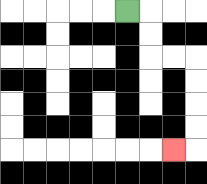{'start': '[5, 0]', 'end': '[7, 6]', 'path_directions': 'R,D,D,R,R,D,D,D,D,L', 'path_coordinates': '[[5, 0], [6, 0], [6, 1], [6, 2], [7, 2], [8, 2], [8, 3], [8, 4], [8, 5], [8, 6], [7, 6]]'}